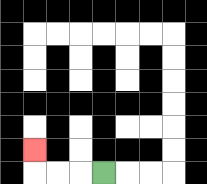{'start': '[4, 7]', 'end': '[1, 6]', 'path_directions': 'L,L,L,U', 'path_coordinates': '[[4, 7], [3, 7], [2, 7], [1, 7], [1, 6]]'}